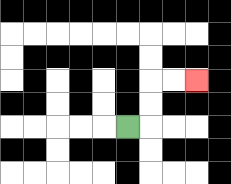{'start': '[5, 5]', 'end': '[8, 3]', 'path_directions': 'R,U,U,R,R', 'path_coordinates': '[[5, 5], [6, 5], [6, 4], [6, 3], [7, 3], [8, 3]]'}